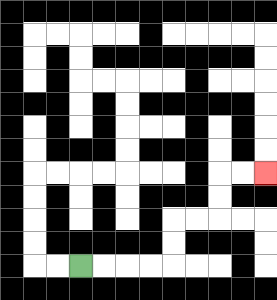{'start': '[3, 11]', 'end': '[11, 7]', 'path_directions': 'R,R,R,R,U,U,R,R,U,U,R,R', 'path_coordinates': '[[3, 11], [4, 11], [5, 11], [6, 11], [7, 11], [7, 10], [7, 9], [8, 9], [9, 9], [9, 8], [9, 7], [10, 7], [11, 7]]'}